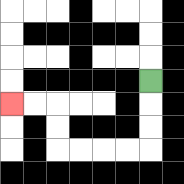{'start': '[6, 3]', 'end': '[0, 4]', 'path_directions': 'D,D,D,L,L,L,L,U,U,L,L', 'path_coordinates': '[[6, 3], [6, 4], [6, 5], [6, 6], [5, 6], [4, 6], [3, 6], [2, 6], [2, 5], [2, 4], [1, 4], [0, 4]]'}